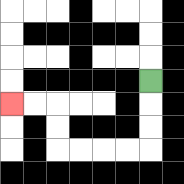{'start': '[6, 3]', 'end': '[0, 4]', 'path_directions': 'D,D,D,L,L,L,L,U,U,L,L', 'path_coordinates': '[[6, 3], [6, 4], [6, 5], [6, 6], [5, 6], [4, 6], [3, 6], [2, 6], [2, 5], [2, 4], [1, 4], [0, 4]]'}